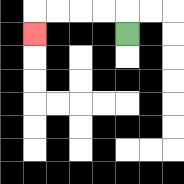{'start': '[5, 1]', 'end': '[1, 1]', 'path_directions': 'U,L,L,L,L,D', 'path_coordinates': '[[5, 1], [5, 0], [4, 0], [3, 0], [2, 0], [1, 0], [1, 1]]'}